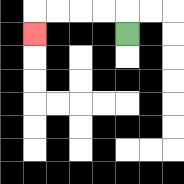{'start': '[5, 1]', 'end': '[1, 1]', 'path_directions': 'U,L,L,L,L,D', 'path_coordinates': '[[5, 1], [5, 0], [4, 0], [3, 0], [2, 0], [1, 0], [1, 1]]'}